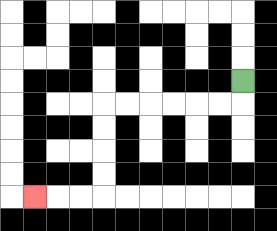{'start': '[10, 3]', 'end': '[1, 8]', 'path_directions': 'D,L,L,L,L,L,L,D,D,D,D,L,L,L', 'path_coordinates': '[[10, 3], [10, 4], [9, 4], [8, 4], [7, 4], [6, 4], [5, 4], [4, 4], [4, 5], [4, 6], [4, 7], [4, 8], [3, 8], [2, 8], [1, 8]]'}